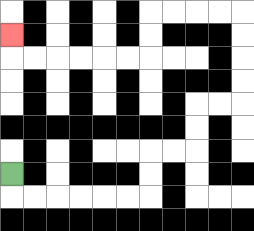{'start': '[0, 7]', 'end': '[0, 1]', 'path_directions': 'D,R,R,R,R,R,R,U,U,R,R,U,U,R,R,U,U,U,U,L,L,L,L,D,D,L,L,L,L,L,L,U', 'path_coordinates': '[[0, 7], [0, 8], [1, 8], [2, 8], [3, 8], [4, 8], [5, 8], [6, 8], [6, 7], [6, 6], [7, 6], [8, 6], [8, 5], [8, 4], [9, 4], [10, 4], [10, 3], [10, 2], [10, 1], [10, 0], [9, 0], [8, 0], [7, 0], [6, 0], [6, 1], [6, 2], [5, 2], [4, 2], [3, 2], [2, 2], [1, 2], [0, 2], [0, 1]]'}